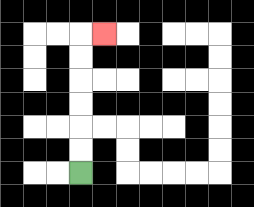{'start': '[3, 7]', 'end': '[4, 1]', 'path_directions': 'U,U,U,U,U,U,R', 'path_coordinates': '[[3, 7], [3, 6], [3, 5], [3, 4], [3, 3], [3, 2], [3, 1], [4, 1]]'}